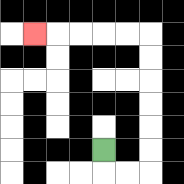{'start': '[4, 6]', 'end': '[1, 1]', 'path_directions': 'D,R,R,U,U,U,U,U,U,L,L,L,L,L', 'path_coordinates': '[[4, 6], [4, 7], [5, 7], [6, 7], [6, 6], [6, 5], [6, 4], [6, 3], [6, 2], [6, 1], [5, 1], [4, 1], [3, 1], [2, 1], [1, 1]]'}